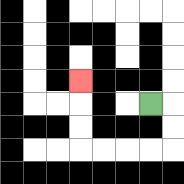{'start': '[6, 4]', 'end': '[3, 3]', 'path_directions': 'R,D,D,L,L,L,L,U,U,U', 'path_coordinates': '[[6, 4], [7, 4], [7, 5], [7, 6], [6, 6], [5, 6], [4, 6], [3, 6], [3, 5], [3, 4], [3, 3]]'}